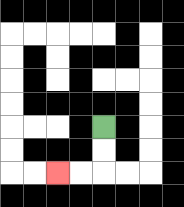{'start': '[4, 5]', 'end': '[2, 7]', 'path_directions': 'D,D,L,L', 'path_coordinates': '[[4, 5], [4, 6], [4, 7], [3, 7], [2, 7]]'}